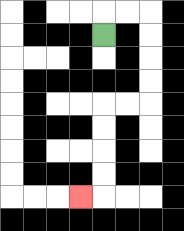{'start': '[4, 1]', 'end': '[3, 8]', 'path_directions': 'U,R,R,D,D,D,D,L,L,D,D,D,D,L', 'path_coordinates': '[[4, 1], [4, 0], [5, 0], [6, 0], [6, 1], [6, 2], [6, 3], [6, 4], [5, 4], [4, 4], [4, 5], [4, 6], [4, 7], [4, 8], [3, 8]]'}